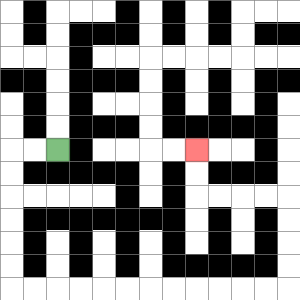{'start': '[2, 6]', 'end': '[8, 6]', 'path_directions': 'L,L,D,D,D,D,D,D,R,R,R,R,R,R,R,R,R,R,R,R,U,U,U,U,L,L,L,L,U,U', 'path_coordinates': '[[2, 6], [1, 6], [0, 6], [0, 7], [0, 8], [0, 9], [0, 10], [0, 11], [0, 12], [1, 12], [2, 12], [3, 12], [4, 12], [5, 12], [6, 12], [7, 12], [8, 12], [9, 12], [10, 12], [11, 12], [12, 12], [12, 11], [12, 10], [12, 9], [12, 8], [11, 8], [10, 8], [9, 8], [8, 8], [8, 7], [8, 6]]'}